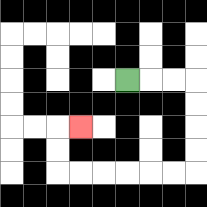{'start': '[5, 3]', 'end': '[3, 5]', 'path_directions': 'R,R,R,D,D,D,D,L,L,L,L,L,L,U,U,R', 'path_coordinates': '[[5, 3], [6, 3], [7, 3], [8, 3], [8, 4], [8, 5], [8, 6], [8, 7], [7, 7], [6, 7], [5, 7], [4, 7], [3, 7], [2, 7], [2, 6], [2, 5], [3, 5]]'}